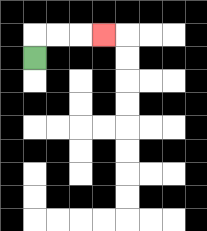{'start': '[1, 2]', 'end': '[4, 1]', 'path_directions': 'U,R,R,R', 'path_coordinates': '[[1, 2], [1, 1], [2, 1], [3, 1], [4, 1]]'}